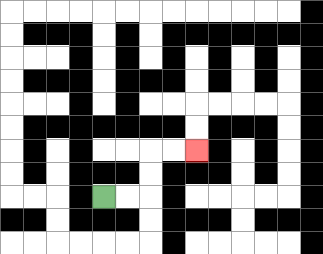{'start': '[4, 8]', 'end': '[8, 6]', 'path_directions': 'R,R,U,U,R,R', 'path_coordinates': '[[4, 8], [5, 8], [6, 8], [6, 7], [6, 6], [7, 6], [8, 6]]'}